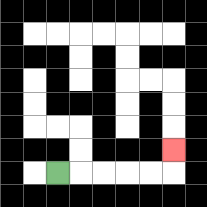{'start': '[2, 7]', 'end': '[7, 6]', 'path_directions': 'R,R,R,R,R,U', 'path_coordinates': '[[2, 7], [3, 7], [4, 7], [5, 7], [6, 7], [7, 7], [7, 6]]'}